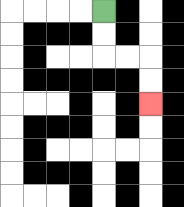{'start': '[4, 0]', 'end': '[6, 4]', 'path_directions': 'D,D,R,R,D,D', 'path_coordinates': '[[4, 0], [4, 1], [4, 2], [5, 2], [6, 2], [6, 3], [6, 4]]'}